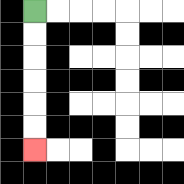{'start': '[1, 0]', 'end': '[1, 6]', 'path_directions': 'D,D,D,D,D,D', 'path_coordinates': '[[1, 0], [1, 1], [1, 2], [1, 3], [1, 4], [1, 5], [1, 6]]'}